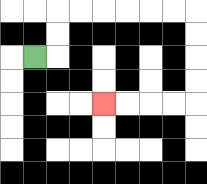{'start': '[1, 2]', 'end': '[4, 4]', 'path_directions': 'R,U,U,R,R,R,R,R,R,D,D,D,D,L,L,L,L', 'path_coordinates': '[[1, 2], [2, 2], [2, 1], [2, 0], [3, 0], [4, 0], [5, 0], [6, 0], [7, 0], [8, 0], [8, 1], [8, 2], [8, 3], [8, 4], [7, 4], [6, 4], [5, 4], [4, 4]]'}